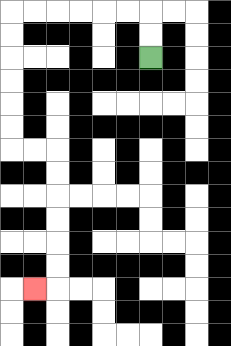{'start': '[6, 2]', 'end': '[1, 12]', 'path_directions': 'U,U,L,L,L,L,L,L,D,D,D,D,D,D,R,R,D,D,D,D,D,D,L', 'path_coordinates': '[[6, 2], [6, 1], [6, 0], [5, 0], [4, 0], [3, 0], [2, 0], [1, 0], [0, 0], [0, 1], [0, 2], [0, 3], [0, 4], [0, 5], [0, 6], [1, 6], [2, 6], [2, 7], [2, 8], [2, 9], [2, 10], [2, 11], [2, 12], [1, 12]]'}